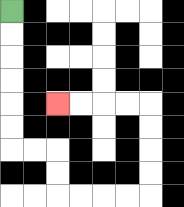{'start': '[0, 0]', 'end': '[2, 4]', 'path_directions': 'D,D,D,D,D,D,R,R,D,D,R,R,R,R,U,U,U,U,L,L,L,L', 'path_coordinates': '[[0, 0], [0, 1], [0, 2], [0, 3], [0, 4], [0, 5], [0, 6], [1, 6], [2, 6], [2, 7], [2, 8], [3, 8], [4, 8], [5, 8], [6, 8], [6, 7], [6, 6], [6, 5], [6, 4], [5, 4], [4, 4], [3, 4], [2, 4]]'}